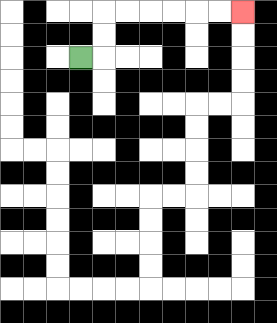{'start': '[3, 2]', 'end': '[10, 0]', 'path_directions': 'R,U,U,R,R,R,R,R,R', 'path_coordinates': '[[3, 2], [4, 2], [4, 1], [4, 0], [5, 0], [6, 0], [7, 0], [8, 0], [9, 0], [10, 0]]'}